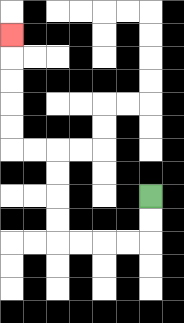{'start': '[6, 8]', 'end': '[0, 1]', 'path_directions': 'D,D,L,L,L,L,U,U,U,U,L,L,U,U,U,U,U', 'path_coordinates': '[[6, 8], [6, 9], [6, 10], [5, 10], [4, 10], [3, 10], [2, 10], [2, 9], [2, 8], [2, 7], [2, 6], [1, 6], [0, 6], [0, 5], [0, 4], [0, 3], [0, 2], [0, 1]]'}